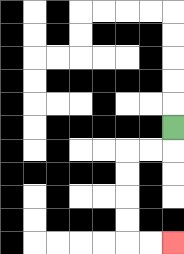{'start': '[7, 5]', 'end': '[7, 10]', 'path_directions': 'D,L,L,D,D,D,D,R,R', 'path_coordinates': '[[7, 5], [7, 6], [6, 6], [5, 6], [5, 7], [5, 8], [5, 9], [5, 10], [6, 10], [7, 10]]'}